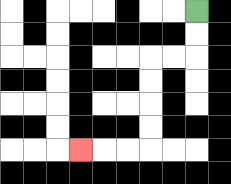{'start': '[8, 0]', 'end': '[3, 6]', 'path_directions': 'D,D,L,L,D,D,D,D,L,L,L', 'path_coordinates': '[[8, 0], [8, 1], [8, 2], [7, 2], [6, 2], [6, 3], [6, 4], [6, 5], [6, 6], [5, 6], [4, 6], [3, 6]]'}